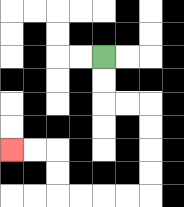{'start': '[4, 2]', 'end': '[0, 6]', 'path_directions': 'D,D,R,R,D,D,D,D,L,L,L,L,U,U,L,L', 'path_coordinates': '[[4, 2], [4, 3], [4, 4], [5, 4], [6, 4], [6, 5], [6, 6], [6, 7], [6, 8], [5, 8], [4, 8], [3, 8], [2, 8], [2, 7], [2, 6], [1, 6], [0, 6]]'}